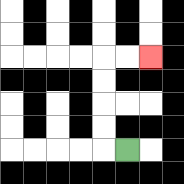{'start': '[5, 6]', 'end': '[6, 2]', 'path_directions': 'L,U,U,U,U,R,R', 'path_coordinates': '[[5, 6], [4, 6], [4, 5], [4, 4], [4, 3], [4, 2], [5, 2], [6, 2]]'}